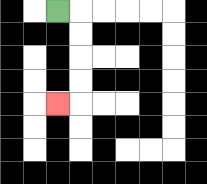{'start': '[2, 0]', 'end': '[2, 4]', 'path_directions': 'R,D,D,D,D,L', 'path_coordinates': '[[2, 0], [3, 0], [3, 1], [3, 2], [3, 3], [3, 4], [2, 4]]'}